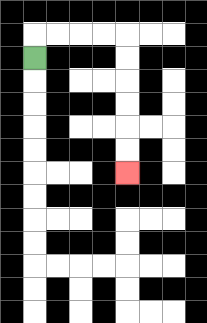{'start': '[1, 2]', 'end': '[5, 7]', 'path_directions': 'U,R,R,R,R,D,D,D,D,D,D', 'path_coordinates': '[[1, 2], [1, 1], [2, 1], [3, 1], [4, 1], [5, 1], [5, 2], [5, 3], [5, 4], [5, 5], [5, 6], [5, 7]]'}